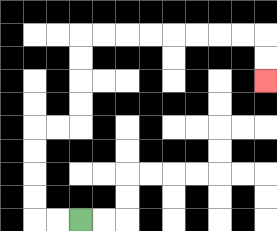{'start': '[3, 9]', 'end': '[11, 3]', 'path_directions': 'L,L,U,U,U,U,R,R,U,U,U,U,R,R,R,R,R,R,R,R,D,D', 'path_coordinates': '[[3, 9], [2, 9], [1, 9], [1, 8], [1, 7], [1, 6], [1, 5], [2, 5], [3, 5], [3, 4], [3, 3], [3, 2], [3, 1], [4, 1], [5, 1], [6, 1], [7, 1], [8, 1], [9, 1], [10, 1], [11, 1], [11, 2], [11, 3]]'}